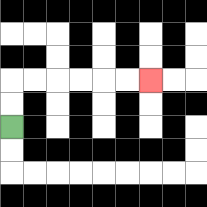{'start': '[0, 5]', 'end': '[6, 3]', 'path_directions': 'U,U,R,R,R,R,R,R', 'path_coordinates': '[[0, 5], [0, 4], [0, 3], [1, 3], [2, 3], [3, 3], [4, 3], [5, 3], [6, 3]]'}